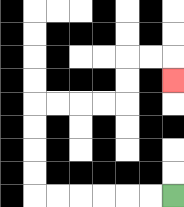{'start': '[7, 8]', 'end': '[7, 3]', 'path_directions': 'L,L,L,L,L,L,U,U,U,U,R,R,R,R,U,U,R,R,D', 'path_coordinates': '[[7, 8], [6, 8], [5, 8], [4, 8], [3, 8], [2, 8], [1, 8], [1, 7], [1, 6], [1, 5], [1, 4], [2, 4], [3, 4], [4, 4], [5, 4], [5, 3], [5, 2], [6, 2], [7, 2], [7, 3]]'}